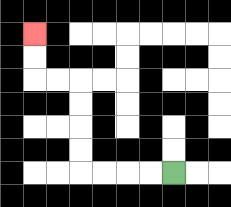{'start': '[7, 7]', 'end': '[1, 1]', 'path_directions': 'L,L,L,L,U,U,U,U,L,L,U,U', 'path_coordinates': '[[7, 7], [6, 7], [5, 7], [4, 7], [3, 7], [3, 6], [3, 5], [3, 4], [3, 3], [2, 3], [1, 3], [1, 2], [1, 1]]'}